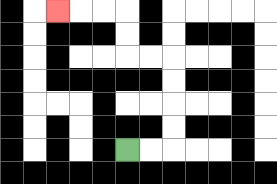{'start': '[5, 6]', 'end': '[2, 0]', 'path_directions': 'R,R,U,U,U,U,L,L,U,U,L,L,L', 'path_coordinates': '[[5, 6], [6, 6], [7, 6], [7, 5], [7, 4], [7, 3], [7, 2], [6, 2], [5, 2], [5, 1], [5, 0], [4, 0], [3, 0], [2, 0]]'}